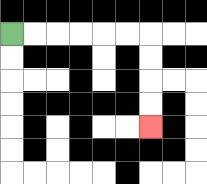{'start': '[0, 1]', 'end': '[6, 5]', 'path_directions': 'R,R,R,R,R,R,D,D,D,D', 'path_coordinates': '[[0, 1], [1, 1], [2, 1], [3, 1], [4, 1], [5, 1], [6, 1], [6, 2], [6, 3], [6, 4], [6, 5]]'}